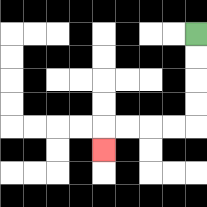{'start': '[8, 1]', 'end': '[4, 6]', 'path_directions': 'D,D,D,D,L,L,L,L,D', 'path_coordinates': '[[8, 1], [8, 2], [8, 3], [8, 4], [8, 5], [7, 5], [6, 5], [5, 5], [4, 5], [4, 6]]'}